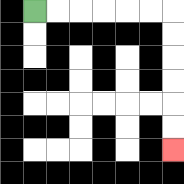{'start': '[1, 0]', 'end': '[7, 6]', 'path_directions': 'R,R,R,R,R,R,D,D,D,D,D,D', 'path_coordinates': '[[1, 0], [2, 0], [3, 0], [4, 0], [5, 0], [6, 0], [7, 0], [7, 1], [7, 2], [7, 3], [7, 4], [7, 5], [7, 6]]'}